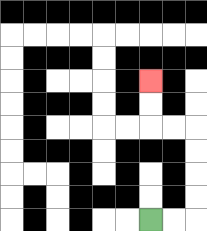{'start': '[6, 9]', 'end': '[6, 3]', 'path_directions': 'R,R,U,U,U,U,L,L,U,U', 'path_coordinates': '[[6, 9], [7, 9], [8, 9], [8, 8], [8, 7], [8, 6], [8, 5], [7, 5], [6, 5], [6, 4], [6, 3]]'}